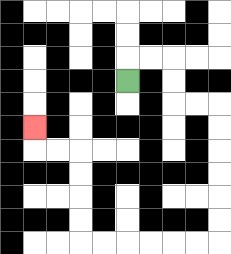{'start': '[5, 3]', 'end': '[1, 5]', 'path_directions': 'U,R,R,D,D,R,R,D,D,D,D,D,D,L,L,L,L,L,L,U,U,U,U,L,L,U', 'path_coordinates': '[[5, 3], [5, 2], [6, 2], [7, 2], [7, 3], [7, 4], [8, 4], [9, 4], [9, 5], [9, 6], [9, 7], [9, 8], [9, 9], [9, 10], [8, 10], [7, 10], [6, 10], [5, 10], [4, 10], [3, 10], [3, 9], [3, 8], [3, 7], [3, 6], [2, 6], [1, 6], [1, 5]]'}